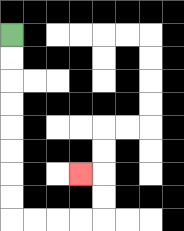{'start': '[0, 1]', 'end': '[3, 7]', 'path_directions': 'D,D,D,D,D,D,D,D,R,R,R,R,U,U,L', 'path_coordinates': '[[0, 1], [0, 2], [0, 3], [0, 4], [0, 5], [0, 6], [0, 7], [0, 8], [0, 9], [1, 9], [2, 9], [3, 9], [4, 9], [4, 8], [4, 7], [3, 7]]'}